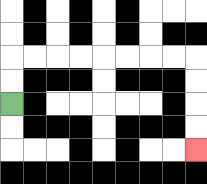{'start': '[0, 4]', 'end': '[8, 6]', 'path_directions': 'U,U,R,R,R,R,R,R,R,R,D,D,D,D', 'path_coordinates': '[[0, 4], [0, 3], [0, 2], [1, 2], [2, 2], [3, 2], [4, 2], [5, 2], [6, 2], [7, 2], [8, 2], [8, 3], [8, 4], [8, 5], [8, 6]]'}